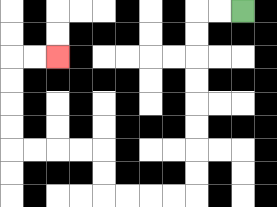{'start': '[10, 0]', 'end': '[2, 2]', 'path_directions': 'L,L,D,D,D,D,D,D,D,D,L,L,L,L,U,U,L,L,L,L,U,U,U,U,R,R', 'path_coordinates': '[[10, 0], [9, 0], [8, 0], [8, 1], [8, 2], [8, 3], [8, 4], [8, 5], [8, 6], [8, 7], [8, 8], [7, 8], [6, 8], [5, 8], [4, 8], [4, 7], [4, 6], [3, 6], [2, 6], [1, 6], [0, 6], [0, 5], [0, 4], [0, 3], [0, 2], [1, 2], [2, 2]]'}